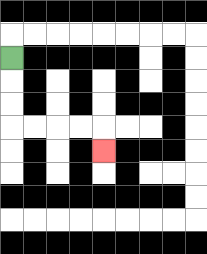{'start': '[0, 2]', 'end': '[4, 6]', 'path_directions': 'D,D,D,R,R,R,R,D', 'path_coordinates': '[[0, 2], [0, 3], [0, 4], [0, 5], [1, 5], [2, 5], [3, 5], [4, 5], [4, 6]]'}